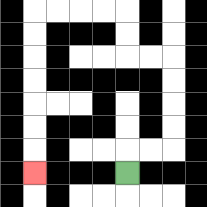{'start': '[5, 7]', 'end': '[1, 7]', 'path_directions': 'U,R,R,U,U,U,U,L,L,U,U,L,L,L,L,D,D,D,D,D,D,D', 'path_coordinates': '[[5, 7], [5, 6], [6, 6], [7, 6], [7, 5], [7, 4], [7, 3], [7, 2], [6, 2], [5, 2], [5, 1], [5, 0], [4, 0], [3, 0], [2, 0], [1, 0], [1, 1], [1, 2], [1, 3], [1, 4], [1, 5], [1, 6], [1, 7]]'}